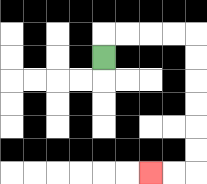{'start': '[4, 2]', 'end': '[6, 7]', 'path_directions': 'U,R,R,R,R,D,D,D,D,D,D,L,L', 'path_coordinates': '[[4, 2], [4, 1], [5, 1], [6, 1], [7, 1], [8, 1], [8, 2], [8, 3], [8, 4], [8, 5], [8, 6], [8, 7], [7, 7], [6, 7]]'}